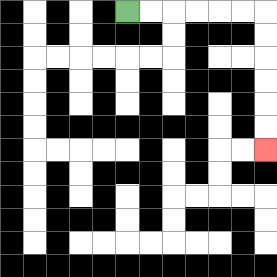{'start': '[5, 0]', 'end': '[11, 6]', 'path_directions': 'R,R,R,R,R,R,D,D,D,D,D,D', 'path_coordinates': '[[5, 0], [6, 0], [7, 0], [8, 0], [9, 0], [10, 0], [11, 0], [11, 1], [11, 2], [11, 3], [11, 4], [11, 5], [11, 6]]'}